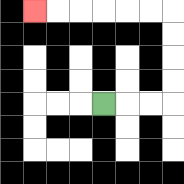{'start': '[4, 4]', 'end': '[1, 0]', 'path_directions': 'R,R,R,U,U,U,U,L,L,L,L,L,L', 'path_coordinates': '[[4, 4], [5, 4], [6, 4], [7, 4], [7, 3], [7, 2], [7, 1], [7, 0], [6, 0], [5, 0], [4, 0], [3, 0], [2, 0], [1, 0]]'}